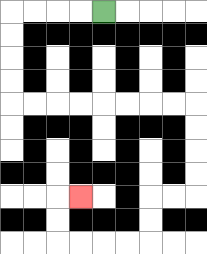{'start': '[4, 0]', 'end': '[3, 8]', 'path_directions': 'L,L,L,L,D,D,D,D,R,R,R,R,R,R,R,R,D,D,D,D,L,L,D,D,L,L,L,L,U,U,R', 'path_coordinates': '[[4, 0], [3, 0], [2, 0], [1, 0], [0, 0], [0, 1], [0, 2], [0, 3], [0, 4], [1, 4], [2, 4], [3, 4], [4, 4], [5, 4], [6, 4], [7, 4], [8, 4], [8, 5], [8, 6], [8, 7], [8, 8], [7, 8], [6, 8], [6, 9], [6, 10], [5, 10], [4, 10], [3, 10], [2, 10], [2, 9], [2, 8], [3, 8]]'}